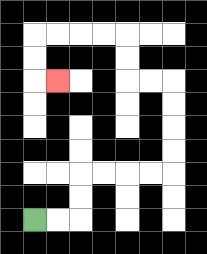{'start': '[1, 9]', 'end': '[2, 3]', 'path_directions': 'R,R,U,U,R,R,R,R,U,U,U,U,L,L,U,U,L,L,L,L,D,D,R', 'path_coordinates': '[[1, 9], [2, 9], [3, 9], [3, 8], [3, 7], [4, 7], [5, 7], [6, 7], [7, 7], [7, 6], [7, 5], [7, 4], [7, 3], [6, 3], [5, 3], [5, 2], [5, 1], [4, 1], [3, 1], [2, 1], [1, 1], [1, 2], [1, 3], [2, 3]]'}